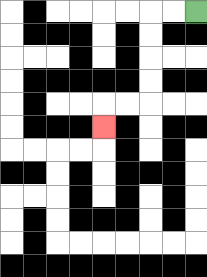{'start': '[8, 0]', 'end': '[4, 5]', 'path_directions': 'L,L,D,D,D,D,L,L,D', 'path_coordinates': '[[8, 0], [7, 0], [6, 0], [6, 1], [6, 2], [6, 3], [6, 4], [5, 4], [4, 4], [4, 5]]'}